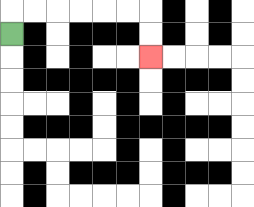{'start': '[0, 1]', 'end': '[6, 2]', 'path_directions': 'U,R,R,R,R,R,R,D,D', 'path_coordinates': '[[0, 1], [0, 0], [1, 0], [2, 0], [3, 0], [4, 0], [5, 0], [6, 0], [6, 1], [6, 2]]'}